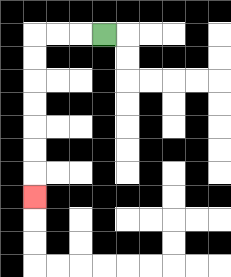{'start': '[4, 1]', 'end': '[1, 8]', 'path_directions': 'L,L,L,D,D,D,D,D,D,D', 'path_coordinates': '[[4, 1], [3, 1], [2, 1], [1, 1], [1, 2], [1, 3], [1, 4], [1, 5], [1, 6], [1, 7], [1, 8]]'}